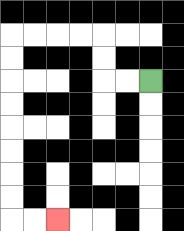{'start': '[6, 3]', 'end': '[2, 9]', 'path_directions': 'L,L,U,U,L,L,L,L,D,D,D,D,D,D,D,D,R,R', 'path_coordinates': '[[6, 3], [5, 3], [4, 3], [4, 2], [4, 1], [3, 1], [2, 1], [1, 1], [0, 1], [0, 2], [0, 3], [0, 4], [0, 5], [0, 6], [0, 7], [0, 8], [0, 9], [1, 9], [2, 9]]'}